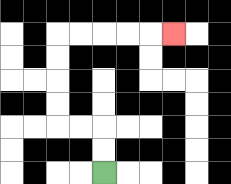{'start': '[4, 7]', 'end': '[7, 1]', 'path_directions': 'U,U,L,L,U,U,U,U,R,R,R,R,R', 'path_coordinates': '[[4, 7], [4, 6], [4, 5], [3, 5], [2, 5], [2, 4], [2, 3], [2, 2], [2, 1], [3, 1], [4, 1], [5, 1], [6, 1], [7, 1]]'}